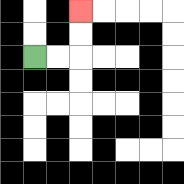{'start': '[1, 2]', 'end': '[3, 0]', 'path_directions': 'R,R,U,U', 'path_coordinates': '[[1, 2], [2, 2], [3, 2], [3, 1], [3, 0]]'}